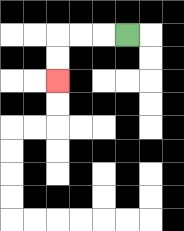{'start': '[5, 1]', 'end': '[2, 3]', 'path_directions': 'L,L,L,D,D', 'path_coordinates': '[[5, 1], [4, 1], [3, 1], [2, 1], [2, 2], [2, 3]]'}